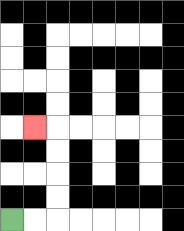{'start': '[0, 9]', 'end': '[1, 5]', 'path_directions': 'R,R,U,U,U,U,L', 'path_coordinates': '[[0, 9], [1, 9], [2, 9], [2, 8], [2, 7], [2, 6], [2, 5], [1, 5]]'}